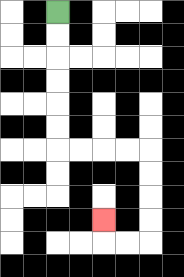{'start': '[2, 0]', 'end': '[4, 9]', 'path_directions': 'D,D,D,D,D,D,R,R,R,R,D,D,D,D,L,L,U', 'path_coordinates': '[[2, 0], [2, 1], [2, 2], [2, 3], [2, 4], [2, 5], [2, 6], [3, 6], [4, 6], [5, 6], [6, 6], [6, 7], [6, 8], [6, 9], [6, 10], [5, 10], [4, 10], [4, 9]]'}